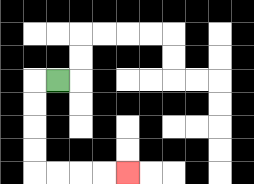{'start': '[2, 3]', 'end': '[5, 7]', 'path_directions': 'L,D,D,D,D,R,R,R,R', 'path_coordinates': '[[2, 3], [1, 3], [1, 4], [1, 5], [1, 6], [1, 7], [2, 7], [3, 7], [4, 7], [5, 7]]'}